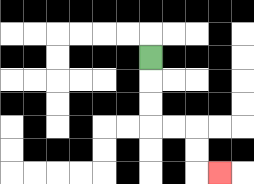{'start': '[6, 2]', 'end': '[9, 7]', 'path_directions': 'D,D,D,R,R,D,D,R', 'path_coordinates': '[[6, 2], [6, 3], [6, 4], [6, 5], [7, 5], [8, 5], [8, 6], [8, 7], [9, 7]]'}